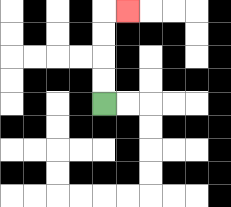{'start': '[4, 4]', 'end': '[5, 0]', 'path_directions': 'U,U,U,U,R', 'path_coordinates': '[[4, 4], [4, 3], [4, 2], [4, 1], [4, 0], [5, 0]]'}